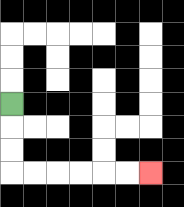{'start': '[0, 4]', 'end': '[6, 7]', 'path_directions': 'D,D,D,R,R,R,R,R,R', 'path_coordinates': '[[0, 4], [0, 5], [0, 6], [0, 7], [1, 7], [2, 7], [3, 7], [4, 7], [5, 7], [6, 7]]'}